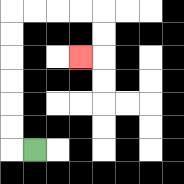{'start': '[1, 6]', 'end': '[3, 2]', 'path_directions': 'L,U,U,U,U,U,U,R,R,R,R,D,D,L', 'path_coordinates': '[[1, 6], [0, 6], [0, 5], [0, 4], [0, 3], [0, 2], [0, 1], [0, 0], [1, 0], [2, 0], [3, 0], [4, 0], [4, 1], [4, 2], [3, 2]]'}